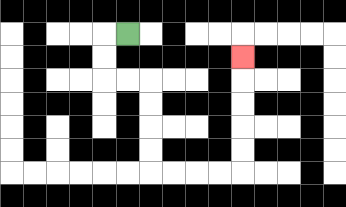{'start': '[5, 1]', 'end': '[10, 2]', 'path_directions': 'L,D,D,R,R,D,D,D,D,R,R,R,R,U,U,U,U,U', 'path_coordinates': '[[5, 1], [4, 1], [4, 2], [4, 3], [5, 3], [6, 3], [6, 4], [6, 5], [6, 6], [6, 7], [7, 7], [8, 7], [9, 7], [10, 7], [10, 6], [10, 5], [10, 4], [10, 3], [10, 2]]'}